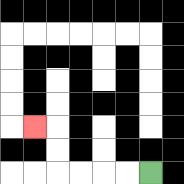{'start': '[6, 7]', 'end': '[1, 5]', 'path_directions': 'L,L,L,L,U,U,L', 'path_coordinates': '[[6, 7], [5, 7], [4, 7], [3, 7], [2, 7], [2, 6], [2, 5], [1, 5]]'}